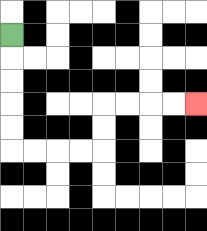{'start': '[0, 1]', 'end': '[8, 4]', 'path_directions': 'D,D,D,D,D,R,R,R,R,U,U,R,R,R,R', 'path_coordinates': '[[0, 1], [0, 2], [0, 3], [0, 4], [0, 5], [0, 6], [1, 6], [2, 6], [3, 6], [4, 6], [4, 5], [4, 4], [5, 4], [6, 4], [7, 4], [8, 4]]'}